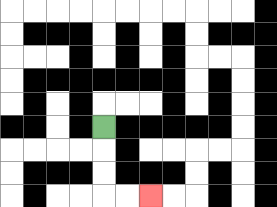{'start': '[4, 5]', 'end': '[6, 8]', 'path_directions': 'D,D,D,R,R', 'path_coordinates': '[[4, 5], [4, 6], [4, 7], [4, 8], [5, 8], [6, 8]]'}